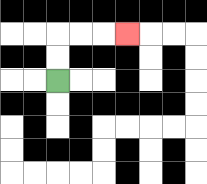{'start': '[2, 3]', 'end': '[5, 1]', 'path_directions': 'U,U,R,R,R', 'path_coordinates': '[[2, 3], [2, 2], [2, 1], [3, 1], [4, 1], [5, 1]]'}